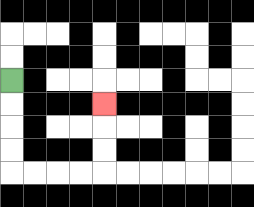{'start': '[0, 3]', 'end': '[4, 4]', 'path_directions': 'D,D,D,D,R,R,R,R,U,U,U', 'path_coordinates': '[[0, 3], [0, 4], [0, 5], [0, 6], [0, 7], [1, 7], [2, 7], [3, 7], [4, 7], [4, 6], [4, 5], [4, 4]]'}